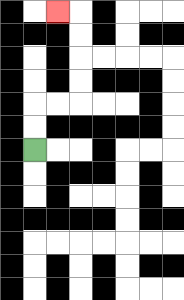{'start': '[1, 6]', 'end': '[2, 0]', 'path_directions': 'U,U,R,R,U,U,U,U,L', 'path_coordinates': '[[1, 6], [1, 5], [1, 4], [2, 4], [3, 4], [3, 3], [3, 2], [3, 1], [3, 0], [2, 0]]'}